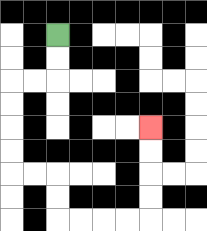{'start': '[2, 1]', 'end': '[6, 5]', 'path_directions': 'D,D,L,L,D,D,D,D,R,R,D,D,R,R,R,R,U,U,U,U', 'path_coordinates': '[[2, 1], [2, 2], [2, 3], [1, 3], [0, 3], [0, 4], [0, 5], [0, 6], [0, 7], [1, 7], [2, 7], [2, 8], [2, 9], [3, 9], [4, 9], [5, 9], [6, 9], [6, 8], [6, 7], [6, 6], [6, 5]]'}